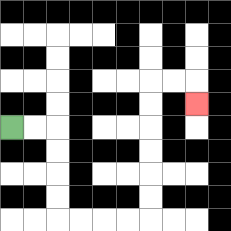{'start': '[0, 5]', 'end': '[8, 4]', 'path_directions': 'R,R,D,D,D,D,R,R,R,R,U,U,U,U,U,U,R,R,D', 'path_coordinates': '[[0, 5], [1, 5], [2, 5], [2, 6], [2, 7], [2, 8], [2, 9], [3, 9], [4, 9], [5, 9], [6, 9], [6, 8], [6, 7], [6, 6], [6, 5], [6, 4], [6, 3], [7, 3], [8, 3], [8, 4]]'}